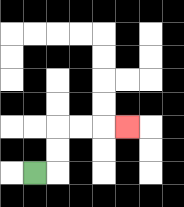{'start': '[1, 7]', 'end': '[5, 5]', 'path_directions': 'R,U,U,R,R,R', 'path_coordinates': '[[1, 7], [2, 7], [2, 6], [2, 5], [3, 5], [4, 5], [5, 5]]'}